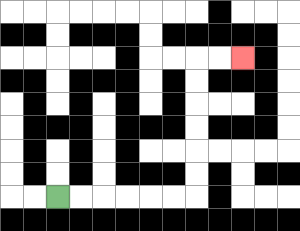{'start': '[2, 8]', 'end': '[10, 2]', 'path_directions': 'R,R,R,R,R,R,U,U,U,U,U,U,R,R', 'path_coordinates': '[[2, 8], [3, 8], [4, 8], [5, 8], [6, 8], [7, 8], [8, 8], [8, 7], [8, 6], [8, 5], [8, 4], [8, 3], [8, 2], [9, 2], [10, 2]]'}